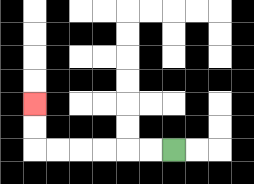{'start': '[7, 6]', 'end': '[1, 4]', 'path_directions': 'L,L,L,L,L,L,U,U', 'path_coordinates': '[[7, 6], [6, 6], [5, 6], [4, 6], [3, 6], [2, 6], [1, 6], [1, 5], [1, 4]]'}